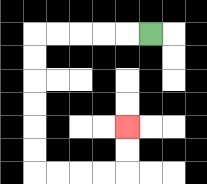{'start': '[6, 1]', 'end': '[5, 5]', 'path_directions': 'L,L,L,L,L,D,D,D,D,D,D,R,R,R,R,U,U', 'path_coordinates': '[[6, 1], [5, 1], [4, 1], [3, 1], [2, 1], [1, 1], [1, 2], [1, 3], [1, 4], [1, 5], [1, 6], [1, 7], [2, 7], [3, 7], [4, 7], [5, 7], [5, 6], [5, 5]]'}